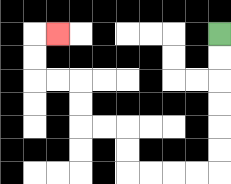{'start': '[9, 1]', 'end': '[2, 1]', 'path_directions': 'D,D,D,D,D,D,L,L,L,L,U,U,L,L,U,U,L,L,U,U,R', 'path_coordinates': '[[9, 1], [9, 2], [9, 3], [9, 4], [9, 5], [9, 6], [9, 7], [8, 7], [7, 7], [6, 7], [5, 7], [5, 6], [5, 5], [4, 5], [3, 5], [3, 4], [3, 3], [2, 3], [1, 3], [1, 2], [1, 1], [2, 1]]'}